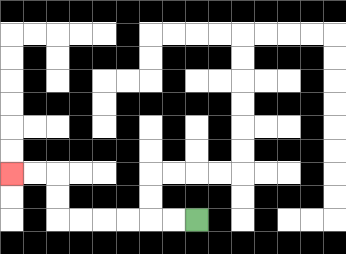{'start': '[8, 9]', 'end': '[0, 7]', 'path_directions': 'L,L,L,L,L,L,U,U,L,L', 'path_coordinates': '[[8, 9], [7, 9], [6, 9], [5, 9], [4, 9], [3, 9], [2, 9], [2, 8], [2, 7], [1, 7], [0, 7]]'}